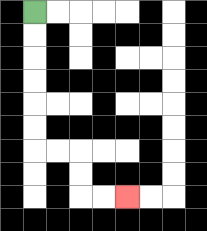{'start': '[1, 0]', 'end': '[5, 8]', 'path_directions': 'D,D,D,D,D,D,R,R,D,D,R,R', 'path_coordinates': '[[1, 0], [1, 1], [1, 2], [1, 3], [1, 4], [1, 5], [1, 6], [2, 6], [3, 6], [3, 7], [3, 8], [4, 8], [5, 8]]'}